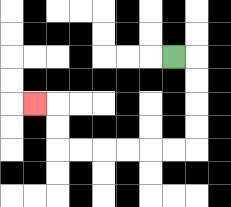{'start': '[7, 2]', 'end': '[1, 4]', 'path_directions': 'R,D,D,D,D,L,L,L,L,L,L,U,U,L', 'path_coordinates': '[[7, 2], [8, 2], [8, 3], [8, 4], [8, 5], [8, 6], [7, 6], [6, 6], [5, 6], [4, 6], [3, 6], [2, 6], [2, 5], [2, 4], [1, 4]]'}